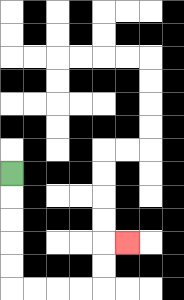{'start': '[0, 7]', 'end': '[5, 10]', 'path_directions': 'D,D,D,D,D,R,R,R,R,U,U,R', 'path_coordinates': '[[0, 7], [0, 8], [0, 9], [0, 10], [0, 11], [0, 12], [1, 12], [2, 12], [3, 12], [4, 12], [4, 11], [4, 10], [5, 10]]'}